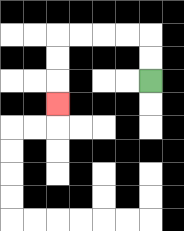{'start': '[6, 3]', 'end': '[2, 4]', 'path_directions': 'U,U,L,L,L,L,D,D,D', 'path_coordinates': '[[6, 3], [6, 2], [6, 1], [5, 1], [4, 1], [3, 1], [2, 1], [2, 2], [2, 3], [2, 4]]'}